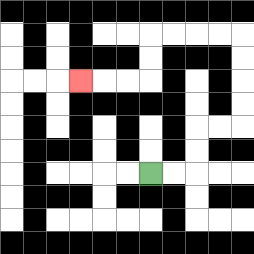{'start': '[6, 7]', 'end': '[3, 3]', 'path_directions': 'R,R,U,U,R,R,U,U,U,U,L,L,L,L,D,D,L,L,L', 'path_coordinates': '[[6, 7], [7, 7], [8, 7], [8, 6], [8, 5], [9, 5], [10, 5], [10, 4], [10, 3], [10, 2], [10, 1], [9, 1], [8, 1], [7, 1], [6, 1], [6, 2], [6, 3], [5, 3], [4, 3], [3, 3]]'}